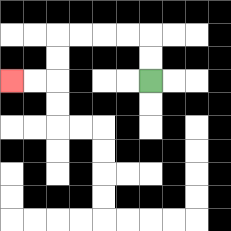{'start': '[6, 3]', 'end': '[0, 3]', 'path_directions': 'U,U,L,L,L,L,D,D,L,L', 'path_coordinates': '[[6, 3], [6, 2], [6, 1], [5, 1], [4, 1], [3, 1], [2, 1], [2, 2], [2, 3], [1, 3], [0, 3]]'}